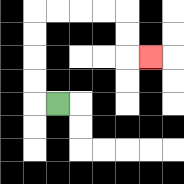{'start': '[2, 4]', 'end': '[6, 2]', 'path_directions': 'L,U,U,U,U,R,R,R,R,D,D,R', 'path_coordinates': '[[2, 4], [1, 4], [1, 3], [1, 2], [1, 1], [1, 0], [2, 0], [3, 0], [4, 0], [5, 0], [5, 1], [5, 2], [6, 2]]'}